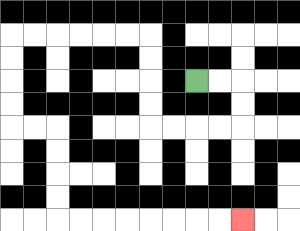{'start': '[8, 3]', 'end': '[10, 9]', 'path_directions': 'R,R,D,D,L,L,L,L,U,U,U,U,L,L,L,L,L,L,D,D,D,D,R,R,D,D,D,D,R,R,R,R,R,R,R,R', 'path_coordinates': '[[8, 3], [9, 3], [10, 3], [10, 4], [10, 5], [9, 5], [8, 5], [7, 5], [6, 5], [6, 4], [6, 3], [6, 2], [6, 1], [5, 1], [4, 1], [3, 1], [2, 1], [1, 1], [0, 1], [0, 2], [0, 3], [0, 4], [0, 5], [1, 5], [2, 5], [2, 6], [2, 7], [2, 8], [2, 9], [3, 9], [4, 9], [5, 9], [6, 9], [7, 9], [8, 9], [9, 9], [10, 9]]'}